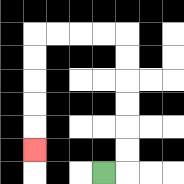{'start': '[4, 7]', 'end': '[1, 6]', 'path_directions': 'R,U,U,U,U,U,U,L,L,L,L,D,D,D,D,D', 'path_coordinates': '[[4, 7], [5, 7], [5, 6], [5, 5], [5, 4], [5, 3], [5, 2], [5, 1], [4, 1], [3, 1], [2, 1], [1, 1], [1, 2], [1, 3], [1, 4], [1, 5], [1, 6]]'}